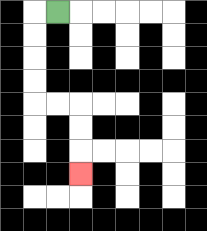{'start': '[2, 0]', 'end': '[3, 7]', 'path_directions': 'L,D,D,D,D,R,R,D,D,D', 'path_coordinates': '[[2, 0], [1, 0], [1, 1], [1, 2], [1, 3], [1, 4], [2, 4], [3, 4], [3, 5], [3, 6], [3, 7]]'}